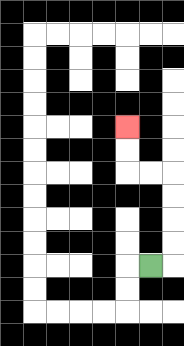{'start': '[6, 11]', 'end': '[5, 5]', 'path_directions': 'R,U,U,U,U,L,L,U,U', 'path_coordinates': '[[6, 11], [7, 11], [7, 10], [7, 9], [7, 8], [7, 7], [6, 7], [5, 7], [5, 6], [5, 5]]'}